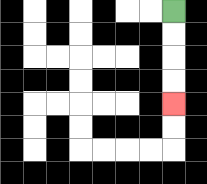{'start': '[7, 0]', 'end': '[7, 4]', 'path_directions': 'D,D,D,D', 'path_coordinates': '[[7, 0], [7, 1], [7, 2], [7, 3], [7, 4]]'}